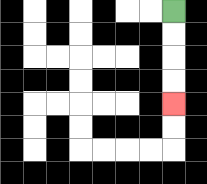{'start': '[7, 0]', 'end': '[7, 4]', 'path_directions': 'D,D,D,D', 'path_coordinates': '[[7, 0], [7, 1], [7, 2], [7, 3], [7, 4]]'}